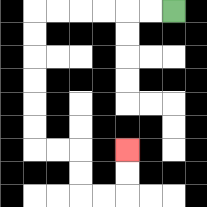{'start': '[7, 0]', 'end': '[5, 6]', 'path_directions': 'L,L,L,L,L,L,D,D,D,D,D,D,R,R,D,D,R,R,U,U', 'path_coordinates': '[[7, 0], [6, 0], [5, 0], [4, 0], [3, 0], [2, 0], [1, 0], [1, 1], [1, 2], [1, 3], [1, 4], [1, 5], [1, 6], [2, 6], [3, 6], [3, 7], [3, 8], [4, 8], [5, 8], [5, 7], [5, 6]]'}